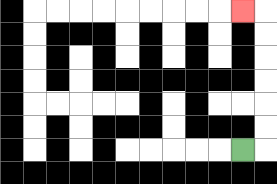{'start': '[10, 6]', 'end': '[10, 0]', 'path_directions': 'R,U,U,U,U,U,U,L', 'path_coordinates': '[[10, 6], [11, 6], [11, 5], [11, 4], [11, 3], [11, 2], [11, 1], [11, 0], [10, 0]]'}